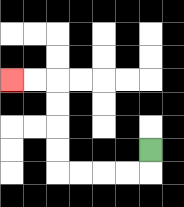{'start': '[6, 6]', 'end': '[0, 3]', 'path_directions': 'D,L,L,L,L,U,U,U,U,L,L', 'path_coordinates': '[[6, 6], [6, 7], [5, 7], [4, 7], [3, 7], [2, 7], [2, 6], [2, 5], [2, 4], [2, 3], [1, 3], [0, 3]]'}